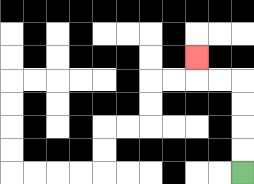{'start': '[10, 7]', 'end': '[8, 2]', 'path_directions': 'U,U,U,U,L,L,U', 'path_coordinates': '[[10, 7], [10, 6], [10, 5], [10, 4], [10, 3], [9, 3], [8, 3], [8, 2]]'}